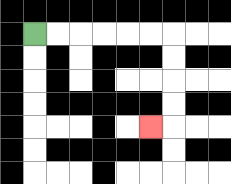{'start': '[1, 1]', 'end': '[6, 5]', 'path_directions': 'R,R,R,R,R,R,D,D,D,D,L', 'path_coordinates': '[[1, 1], [2, 1], [3, 1], [4, 1], [5, 1], [6, 1], [7, 1], [7, 2], [7, 3], [7, 4], [7, 5], [6, 5]]'}